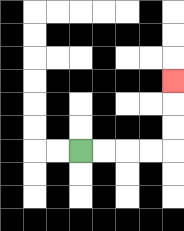{'start': '[3, 6]', 'end': '[7, 3]', 'path_directions': 'R,R,R,R,U,U,U', 'path_coordinates': '[[3, 6], [4, 6], [5, 6], [6, 6], [7, 6], [7, 5], [7, 4], [7, 3]]'}